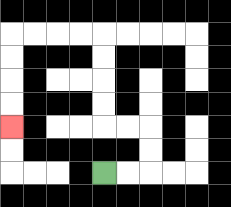{'start': '[4, 7]', 'end': '[0, 5]', 'path_directions': 'R,R,U,U,L,L,U,U,U,U,L,L,L,L,D,D,D,D', 'path_coordinates': '[[4, 7], [5, 7], [6, 7], [6, 6], [6, 5], [5, 5], [4, 5], [4, 4], [4, 3], [4, 2], [4, 1], [3, 1], [2, 1], [1, 1], [0, 1], [0, 2], [0, 3], [0, 4], [0, 5]]'}